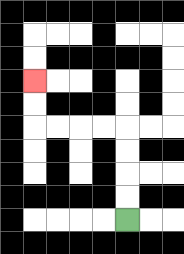{'start': '[5, 9]', 'end': '[1, 3]', 'path_directions': 'U,U,U,U,L,L,L,L,U,U', 'path_coordinates': '[[5, 9], [5, 8], [5, 7], [5, 6], [5, 5], [4, 5], [3, 5], [2, 5], [1, 5], [1, 4], [1, 3]]'}